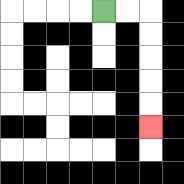{'start': '[4, 0]', 'end': '[6, 5]', 'path_directions': 'R,R,D,D,D,D,D', 'path_coordinates': '[[4, 0], [5, 0], [6, 0], [6, 1], [6, 2], [6, 3], [6, 4], [6, 5]]'}